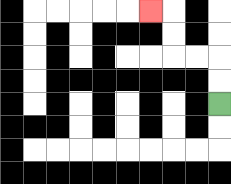{'start': '[9, 4]', 'end': '[6, 0]', 'path_directions': 'U,U,L,L,U,U,L', 'path_coordinates': '[[9, 4], [9, 3], [9, 2], [8, 2], [7, 2], [7, 1], [7, 0], [6, 0]]'}